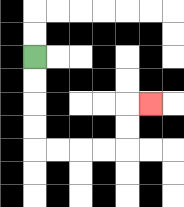{'start': '[1, 2]', 'end': '[6, 4]', 'path_directions': 'D,D,D,D,R,R,R,R,U,U,R', 'path_coordinates': '[[1, 2], [1, 3], [1, 4], [1, 5], [1, 6], [2, 6], [3, 6], [4, 6], [5, 6], [5, 5], [5, 4], [6, 4]]'}